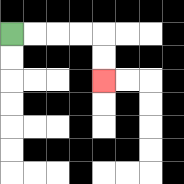{'start': '[0, 1]', 'end': '[4, 3]', 'path_directions': 'R,R,R,R,D,D', 'path_coordinates': '[[0, 1], [1, 1], [2, 1], [3, 1], [4, 1], [4, 2], [4, 3]]'}